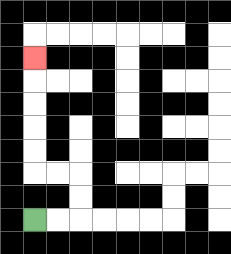{'start': '[1, 9]', 'end': '[1, 2]', 'path_directions': 'R,R,U,U,L,L,U,U,U,U,U', 'path_coordinates': '[[1, 9], [2, 9], [3, 9], [3, 8], [3, 7], [2, 7], [1, 7], [1, 6], [1, 5], [1, 4], [1, 3], [1, 2]]'}